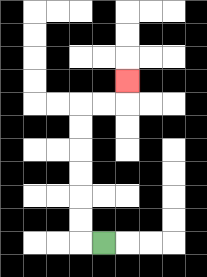{'start': '[4, 10]', 'end': '[5, 3]', 'path_directions': 'L,U,U,U,U,U,U,R,R,U', 'path_coordinates': '[[4, 10], [3, 10], [3, 9], [3, 8], [3, 7], [3, 6], [3, 5], [3, 4], [4, 4], [5, 4], [5, 3]]'}